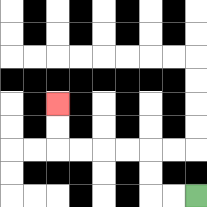{'start': '[8, 8]', 'end': '[2, 4]', 'path_directions': 'L,L,U,U,L,L,L,L,U,U', 'path_coordinates': '[[8, 8], [7, 8], [6, 8], [6, 7], [6, 6], [5, 6], [4, 6], [3, 6], [2, 6], [2, 5], [2, 4]]'}